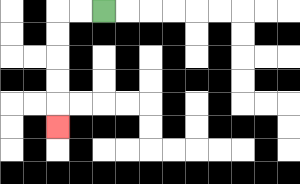{'start': '[4, 0]', 'end': '[2, 5]', 'path_directions': 'L,L,D,D,D,D,D', 'path_coordinates': '[[4, 0], [3, 0], [2, 0], [2, 1], [2, 2], [2, 3], [2, 4], [2, 5]]'}